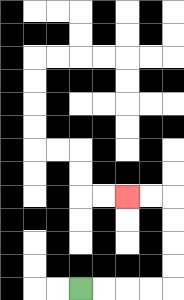{'start': '[3, 12]', 'end': '[5, 8]', 'path_directions': 'R,R,R,R,U,U,U,U,L,L', 'path_coordinates': '[[3, 12], [4, 12], [5, 12], [6, 12], [7, 12], [7, 11], [7, 10], [7, 9], [7, 8], [6, 8], [5, 8]]'}